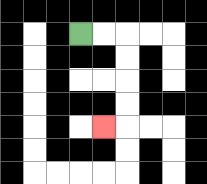{'start': '[3, 1]', 'end': '[4, 5]', 'path_directions': 'R,R,D,D,D,D,L', 'path_coordinates': '[[3, 1], [4, 1], [5, 1], [5, 2], [5, 3], [5, 4], [5, 5], [4, 5]]'}